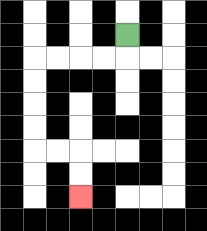{'start': '[5, 1]', 'end': '[3, 8]', 'path_directions': 'D,L,L,L,L,D,D,D,D,R,R,D,D', 'path_coordinates': '[[5, 1], [5, 2], [4, 2], [3, 2], [2, 2], [1, 2], [1, 3], [1, 4], [1, 5], [1, 6], [2, 6], [3, 6], [3, 7], [3, 8]]'}